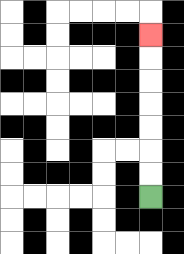{'start': '[6, 8]', 'end': '[6, 1]', 'path_directions': 'U,U,U,U,U,U,U', 'path_coordinates': '[[6, 8], [6, 7], [6, 6], [6, 5], [6, 4], [6, 3], [6, 2], [6, 1]]'}